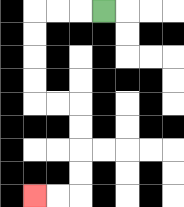{'start': '[4, 0]', 'end': '[1, 8]', 'path_directions': 'L,L,L,D,D,D,D,R,R,D,D,D,D,L,L', 'path_coordinates': '[[4, 0], [3, 0], [2, 0], [1, 0], [1, 1], [1, 2], [1, 3], [1, 4], [2, 4], [3, 4], [3, 5], [3, 6], [3, 7], [3, 8], [2, 8], [1, 8]]'}